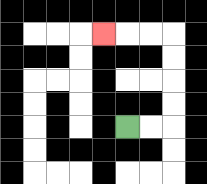{'start': '[5, 5]', 'end': '[4, 1]', 'path_directions': 'R,R,U,U,U,U,L,L,L', 'path_coordinates': '[[5, 5], [6, 5], [7, 5], [7, 4], [7, 3], [7, 2], [7, 1], [6, 1], [5, 1], [4, 1]]'}